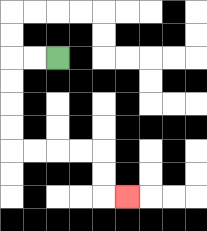{'start': '[2, 2]', 'end': '[5, 8]', 'path_directions': 'L,L,D,D,D,D,R,R,R,R,D,D,R', 'path_coordinates': '[[2, 2], [1, 2], [0, 2], [0, 3], [0, 4], [0, 5], [0, 6], [1, 6], [2, 6], [3, 6], [4, 6], [4, 7], [4, 8], [5, 8]]'}